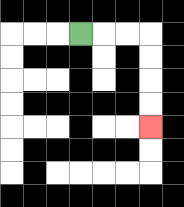{'start': '[3, 1]', 'end': '[6, 5]', 'path_directions': 'R,R,R,D,D,D,D', 'path_coordinates': '[[3, 1], [4, 1], [5, 1], [6, 1], [6, 2], [6, 3], [6, 4], [6, 5]]'}